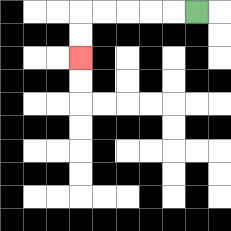{'start': '[8, 0]', 'end': '[3, 2]', 'path_directions': 'L,L,L,L,L,D,D', 'path_coordinates': '[[8, 0], [7, 0], [6, 0], [5, 0], [4, 0], [3, 0], [3, 1], [3, 2]]'}